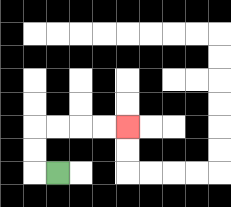{'start': '[2, 7]', 'end': '[5, 5]', 'path_directions': 'L,U,U,R,R,R,R', 'path_coordinates': '[[2, 7], [1, 7], [1, 6], [1, 5], [2, 5], [3, 5], [4, 5], [5, 5]]'}